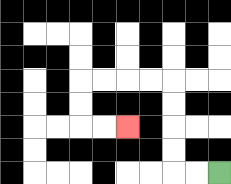{'start': '[9, 7]', 'end': '[5, 5]', 'path_directions': 'L,L,U,U,U,U,L,L,L,L,D,D,R,R', 'path_coordinates': '[[9, 7], [8, 7], [7, 7], [7, 6], [7, 5], [7, 4], [7, 3], [6, 3], [5, 3], [4, 3], [3, 3], [3, 4], [3, 5], [4, 5], [5, 5]]'}